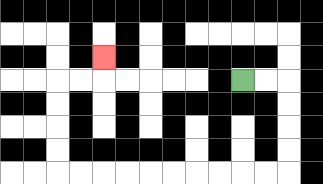{'start': '[10, 3]', 'end': '[4, 2]', 'path_directions': 'R,R,D,D,D,D,L,L,L,L,L,L,L,L,L,L,U,U,U,U,R,R,U', 'path_coordinates': '[[10, 3], [11, 3], [12, 3], [12, 4], [12, 5], [12, 6], [12, 7], [11, 7], [10, 7], [9, 7], [8, 7], [7, 7], [6, 7], [5, 7], [4, 7], [3, 7], [2, 7], [2, 6], [2, 5], [2, 4], [2, 3], [3, 3], [4, 3], [4, 2]]'}